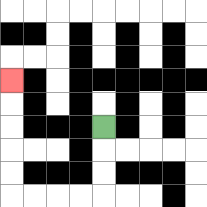{'start': '[4, 5]', 'end': '[0, 3]', 'path_directions': 'D,D,D,L,L,L,L,U,U,U,U,U', 'path_coordinates': '[[4, 5], [4, 6], [4, 7], [4, 8], [3, 8], [2, 8], [1, 8], [0, 8], [0, 7], [0, 6], [0, 5], [0, 4], [0, 3]]'}